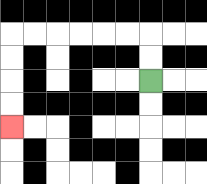{'start': '[6, 3]', 'end': '[0, 5]', 'path_directions': 'U,U,L,L,L,L,L,L,D,D,D,D', 'path_coordinates': '[[6, 3], [6, 2], [6, 1], [5, 1], [4, 1], [3, 1], [2, 1], [1, 1], [0, 1], [0, 2], [0, 3], [0, 4], [0, 5]]'}